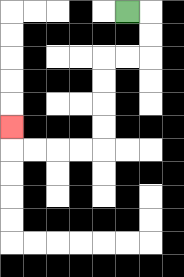{'start': '[5, 0]', 'end': '[0, 5]', 'path_directions': 'R,D,D,L,L,D,D,D,D,L,L,L,L,U', 'path_coordinates': '[[5, 0], [6, 0], [6, 1], [6, 2], [5, 2], [4, 2], [4, 3], [4, 4], [4, 5], [4, 6], [3, 6], [2, 6], [1, 6], [0, 6], [0, 5]]'}